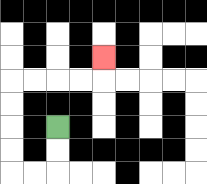{'start': '[2, 5]', 'end': '[4, 2]', 'path_directions': 'D,D,L,L,U,U,U,U,R,R,R,R,U', 'path_coordinates': '[[2, 5], [2, 6], [2, 7], [1, 7], [0, 7], [0, 6], [0, 5], [0, 4], [0, 3], [1, 3], [2, 3], [3, 3], [4, 3], [4, 2]]'}